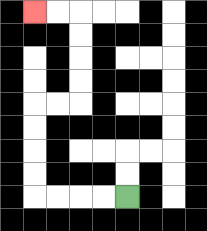{'start': '[5, 8]', 'end': '[1, 0]', 'path_directions': 'L,L,L,L,U,U,U,U,R,R,U,U,U,U,L,L', 'path_coordinates': '[[5, 8], [4, 8], [3, 8], [2, 8], [1, 8], [1, 7], [1, 6], [1, 5], [1, 4], [2, 4], [3, 4], [3, 3], [3, 2], [3, 1], [3, 0], [2, 0], [1, 0]]'}